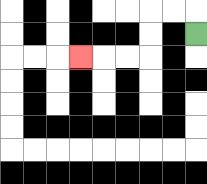{'start': '[8, 1]', 'end': '[3, 2]', 'path_directions': 'U,L,L,D,D,L,L,L', 'path_coordinates': '[[8, 1], [8, 0], [7, 0], [6, 0], [6, 1], [6, 2], [5, 2], [4, 2], [3, 2]]'}